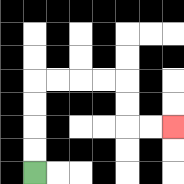{'start': '[1, 7]', 'end': '[7, 5]', 'path_directions': 'U,U,U,U,R,R,R,R,D,D,R,R', 'path_coordinates': '[[1, 7], [1, 6], [1, 5], [1, 4], [1, 3], [2, 3], [3, 3], [4, 3], [5, 3], [5, 4], [5, 5], [6, 5], [7, 5]]'}